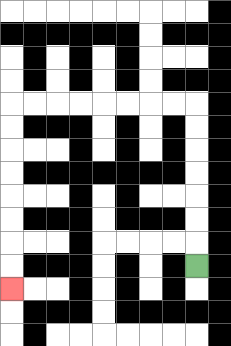{'start': '[8, 11]', 'end': '[0, 12]', 'path_directions': 'U,U,U,U,U,U,U,L,L,L,L,L,L,L,L,D,D,D,D,D,D,D,D', 'path_coordinates': '[[8, 11], [8, 10], [8, 9], [8, 8], [8, 7], [8, 6], [8, 5], [8, 4], [7, 4], [6, 4], [5, 4], [4, 4], [3, 4], [2, 4], [1, 4], [0, 4], [0, 5], [0, 6], [0, 7], [0, 8], [0, 9], [0, 10], [0, 11], [0, 12]]'}